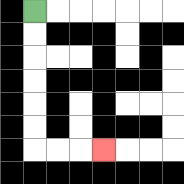{'start': '[1, 0]', 'end': '[4, 6]', 'path_directions': 'D,D,D,D,D,D,R,R,R', 'path_coordinates': '[[1, 0], [1, 1], [1, 2], [1, 3], [1, 4], [1, 5], [1, 6], [2, 6], [3, 6], [4, 6]]'}